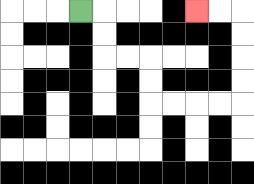{'start': '[3, 0]', 'end': '[8, 0]', 'path_directions': 'R,D,D,R,R,D,D,R,R,R,R,U,U,U,U,L,L', 'path_coordinates': '[[3, 0], [4, 0], [4, 1], [4, 2], [5, 2], [6, 2], [6, 3], [6, 4], [7, 4], [8, 4], [9, 4], [10, 4], [10, 3], [10, 2], [10, 1], [10, 0], [9, 0], [8, 0]]'}